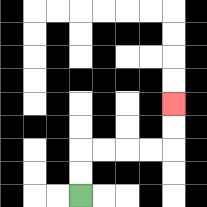{'start': '[3, 8]', 'end': '[7, 4]', 'path_directions': 'U,U,R,R,R,R,U,U', 'path_coordinates': '[[3, 8], [3, 7], [3, 6], [4, 6], [5, 6], [6, 6], [7, 6], [7, 5], [7, 4]]'}